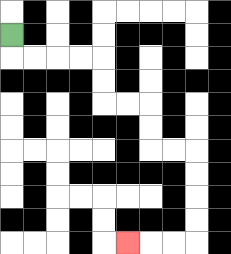{'start': '[0, 1]', 'end': '[5, 10]', 'path_directions': 'D,R,R,R,R,D,D,R,R,D,D,R,R,D,D,D,D,L,L,L', 'path_coordinates': '[[0, 1], [0, 2], [1, 2], [2, 2], [3, 2], [4, 2], [4, 3], [4, 4], [5, 4], [6, 4], [6, 5], [6, 6], [7, 6], [8, 6], [8, 7], [8, 8], [8, 9], [8, 10], [7, 10], [6, 10], [5, 10]]'}